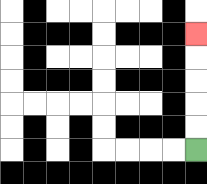{'start': '[8, 6]', 'end': '[8, 1]', 'path_directions': 'U,U,U,U,U', 'path_coordinates': '[[8, 6], [8, 5], [8, 4], [8, 3], [8, 2], [8, 1]]'}